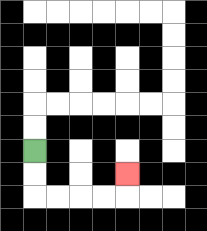{'start': '[1, 6]', 'end': '[5, 7]', 'path_directions': 'D,D,R,R,R,R,U', 'path_coordinates': '[[1, 6], [1, 7], [1, 8], [2, 8], [3, 8], [4, 8], [5, 8], [5, 7]]'}